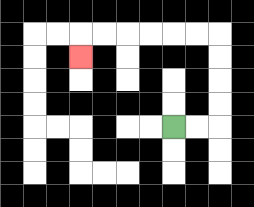{'start': '[7, 5]', 'end': '[3, 2]', 'path_directions': 'R,R,U,U,U,U,L,L,L,L,L,L,D', 'path_coordinates': '[[7, 5], [8, 5], [9, 5], [9, 4], [9, 3], [9, 2], [9, 1], [8, 1], [7, 1], [6, 1], [5, 1], [4, 1], [3, 1], [3, 2]]'}